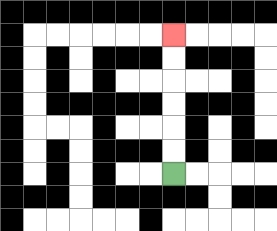{'start': '[7, 7]', 'end': '[7, 1]', 'path_directions': 'U,U,U,U,U,U', 'path_coordinates': '[[7, 7], [7, 6], [7, 5], [7, 4], [7, 3], [7, 2], [7, 1]]'}